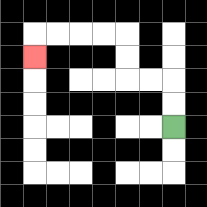{'start': '[7, 5]', 'end': '[1, 2]', 'path_directions': 'U,U,L,L,U,U,L,L,L,L,D', 'path_coordinates': '[[7, 5], [7, 4], [7, 3], [6, 3], [5, 3], [5, 2], [5, 1], [4, 1], [3, 1], [2, 1], [1, 1], [1, 2]]'}